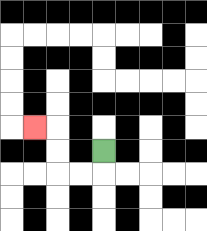{'start': '[4, 6]', 'end': '[1, 5]', 'path_directions': 'D,L,L,U,U,L', 'path_coordinates': '[[4, 6], [4, 7], [3, 7], [2, 7], [2, 6], [2, 5], [1, 5]]'}